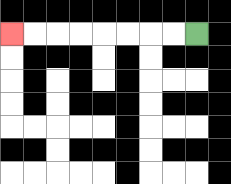{'start': '[8, 1]', 'end': '[0, 1]', 'path_directions': 'L,L,L,L,L,L,L,L', 'path_coordinates': '[[8, 1], [7, 1], [6, 1], [5, 1], [4, 1], [3, 1], [2, 1], [1, 1], [0, 1]]'}